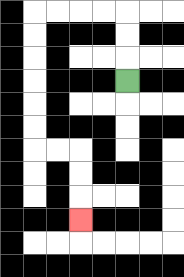{'start': '[5, 3]', 'end': '[3, 9]', 'path_directions': 'U,U,U,L,L,L,L,D,D,D,D,D,D,R,R,D,D,D', 'path_coordinates': '[[5, 3], [5, 2], [5, 1], [5, 0], [4, 0], [3, 0], [2, 0], [1, 0], [1, 1], [1, 2], [1, 3], [1, 4], [1, 5], [1, 6], [2, 6], [3, 6], [3, 7], [3, 8], [3, 9]]'}